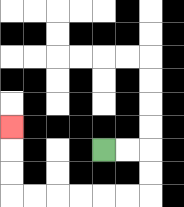{'start': '[4, 6]', 'end': '[0, 5]', 'path_directions': 'R,R,D,D,L,L,L,L,L,L,U,U,U', 'path_coordinates': '[[4, 6], [5, 6], [6, 6], [6, 7], [6, 8], [5, 8], [4, 8], [3, 8], [2, 8], [1, 8], [0, 8], [0, 7], [0, 6], [0, 5]]'}